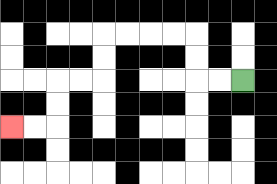{'start': '[10, 3]', 'end': '[0, 5]', 'path_directions': 'L,L,U,U,L,L,L,L,D,D,L,L,D,D,L,L', 'path_coordinates': '[[10, 3], [9, 3], [8, 3], [8, 2], [8, 1], [7, 1], [6, 1], [5, 1], [4, 1], [4, 2], [4, 3], [3, 3], [2, 3], [2, 4], [2, 5], [1, 5], [0, 5]]'}